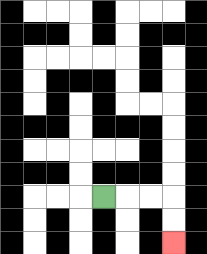{'start': '[4, 8]', 'end': '[7, 10]', 'path_directions': 'R,R,R,D,D', 'path_coordinates': '[[4, 8], [5, 8], [6, 8], [7, 8], [7, 9], [7, 10]]'}